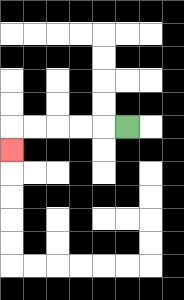{'start': '[5, 5]', 'end': '[0, 6]', 'path_directions': 'L,L,L,L,L,D', 'path_coordinates': '[[5, 5], [4, 5], [3, 5], [2, 5], [1, 5], [0, 5], [0, 6]]'}